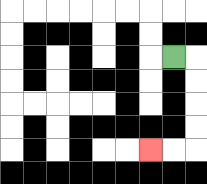{'start': '[7, 2]', 'end': '[6, 6]', 'path_directions': 'R,D,D,D,D,L,L', 'path_coordinates': '[[7, 2], [8, 2], [8, 3], [8, 4], [8, 5], [8, 6], [7, 6], [6, 6]]'}